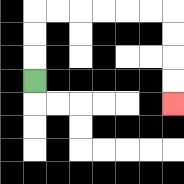{'start': '[1, 3]', 'end': '[7, 4]', 'path_directions': 'U,U,U,R,R,R,R,R,R,D,D,D,D', 'path_coordinates': '[[1, 3], [1, 2], [1, 1], [1, 0], [2, 0], [3, 0], [4, 0], [5, 0], [6, 0], [7, 0], [7, 1], [7, 2], [7, 3], [7, 4]]'}